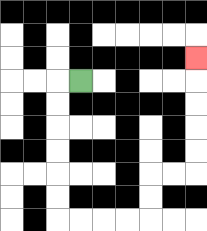{'start': '[3, 3]', 'end': '[8, 2]', 'path_directions': 'L,D,D,D,D,D,D,R,R,R,R,U,U,R,R,U,U,U,U,U', 'path_coordinates': '[[3, 3], [2, 3], [2, 4], [2, 5], [2, 6], [2, 7], [2, 8], [2, 9], [3, 9], [4, 9], [5, 9], [6, 9], [6, 8], [6, 7], [7, 7], [8, 7], [8, 6], [8, 5], [8, 4], [8, 3], [8, 2]]'}